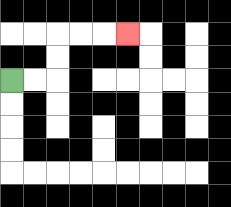{'start': '[0, 3]', 'end': '[5, 1]', 'path_directions': 'R,R,U,U,R,R,R', 'path_coordinates': '[[0, 3], [1, 3], [2, 3], [2, 2], [2, 1], [3, 1], [4, 1], [5, 1]]'}